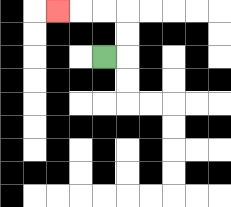{'start': '[4, 2]', 'end': '[2, 0]', 'path_directions': 'R,U,U,L,L,L', 'path_coordinates': '[[4, 2], [5, 2], [5, 1], [5, 0], [4, 0], [3, 0], [2, 0]]'}